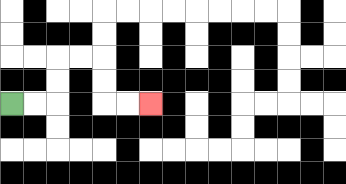{'start': '[0, 4]', 'end': '[6, 4]', 'path_directions': 'R,R,U,U,R,R,D,D,R,R', 'path_coordinates': '[[0, 4], [1, 4], [2, 4], [2, 3], [2, 2], [3, 2], [4, 2], [4, 3], [4, 4], [5, 4], [6, 4]]'}